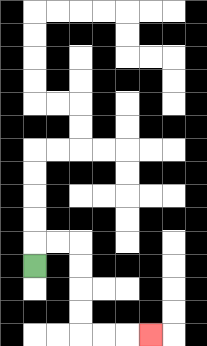{'start': '[1, 11]', 'end': '[6, 14]', 'path_directions': 'U,R,R,D,D,D,D,R,R,R', 'path_coordinates': '[[1, 11], [1, 10], [2, 10], [3, 10], [3, 11], [3, 12], [3, 13], [3, 14], [4, 14], [5, 14], [6, 14]]'}